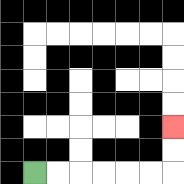{'start': '[1, 7]', 'end': '[7, 5]', 'path_directions': 'R,R,R,R,R,R,U,U', 'path_coordinates': '[[1, 7], [2, 7], [3, 7], [4, 7], [5, 7], [6, 7], [7, 7], [7, 6], [7, 5]]'}